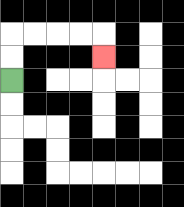{'start': '[0, 3]', 'end': '[4, 2]', 'path_directions': 'U,U,R,R,R,R,D', 'path_coordinates': '[[0, 3], [0, 2], [0, 1], [1, 1], [2, 1], [3, 1], [4, 1], [4, 2]]'}